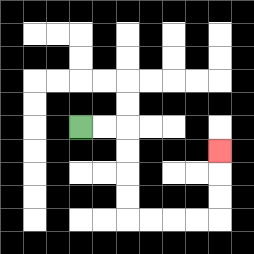{'start': '[3, 5]', 'end': '[9, 6]', 'path_directions': 'R,R,D,D,D,D,R,R,R,R,U,U,U', 'path_coordinates': '[[3, 5], [4, 5], [5, 5], [5, 6], [5, 7], [5, 8], [5, 9], [6, 9], [7, 9], [8, 9], [9, 9], [9, 8], [9, 7], [9, 6]]'}